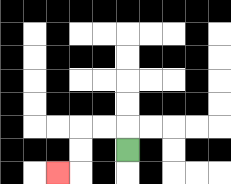{'start': '[5, 6]', 'end': '[2, 7]', 'path_directions': 'U,L,L,D,D,L', 'path_coordinates': '[[5, 6], [5, 5], [4, 5], [3, 5], [3, 6], [3, 7], [2, 7]]'}